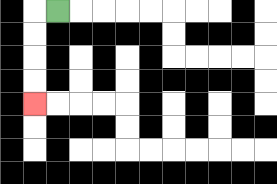{'start': '[2, 0]', 'end': '[1, 4]', 'path_directions': 'L,D,D,D,D', 'path_coordinates': '[[2, 0], [1, 0], [1, 1], [1, 2], [1, 3], [1, 4]]'}